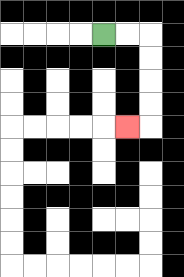{'start': '[4, 1]', 'end': '[5, 5]', 'path_directions': 'R,R,D,D,D,D,L', 'path_coordinates': '[[4, 1], [5, 1], [6, 1], [6, 2], [6, 3], [6, 4], [6, 5], [5, 5]]'}